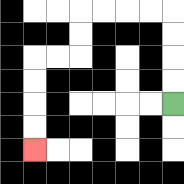{'start': '[7, 4]', 'end': '[1, 6]', 'path_directions': 'U,U,U,U,L,L,L,L,D,D,L,L,D,D,D,D', 'path_coordinates': '[[7, 4], [7, 3], [7, 2], [7, 1], [7, 0], [6, 0], [5, 0], [4, 0], [3, 0], [3, 1], [3, 2], [2, 2], [1, 2], [1, 3], [1, 4], [1, 5], [1, 6]]'}